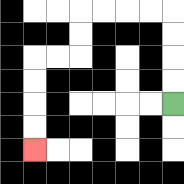{'start': '[7, 4]', 'end': '[1, 6]', 'path_directions': 'U,U,U,U,L,L,L,L,D,D,L,L,D,D,D,D', 'path_coordinates': '[[7, 4], [7, 3], [7, 2], [7, 1], [7, 0], [6, 0], [5, 0], [4, 0], [3, 0], [3, 1], [3, 2], [2, 2], [1, 2], [1, 3], [1, 4], [1, 5], [1, 6]]'}